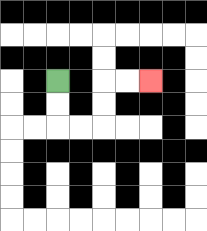{'start': '[2, 3]', 'end': '[6, 3]', 'path_directions': 'D,D,R,R,U,U,R,R', 'path_coordinates': '[[2, 3], [2, 4], [2, 5], [3, 5], [4, 5], [4, 4], [4, 3], [5, 3], [6, 3]]'}